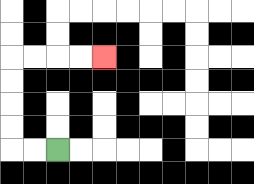{'start': '[2, 6]', 'end': '[4, 2]', 'path_directions': 'L,L,U,U,U,U,R,R,R,R', 'path_coordinates': '[[2, 6], [1, 6], [0, 6], [0, 5], [0, 4], [0, 3], [0, 2], [1, 2], [2, 2], [3, 2], [4, 2]]'}